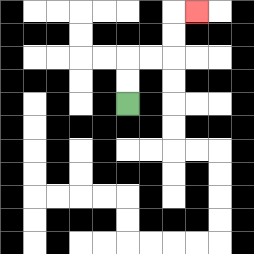{'start': '[5, 4]', 'end': '[8, 0]', 'path_directions': 'U,U,R,R,U,U,R', 'path_coordinates': '[[5, 4], [5, 3], [5, 2], [6, 2], [7, 2], [7, 1], [7, 0], [8, 0]]'}